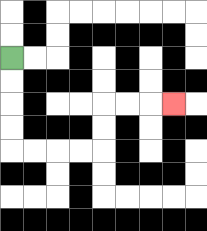{'start': '[0, 2]', 'end': '[7, 4]', 'path_directions': 'D,D,D,D,R,R,R,R,U,U,R,R,R', 'path_coordinates': '[[0, 2], [0, 3], [0, 4], [0, 5], [0, 6], [1, 6], [2, 6], [3, 6], [4, 6], [4, 5], [4, 4], [5, 4], [6, 4], [7, 4]]'}